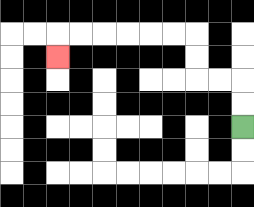{'start': '[10, 5]', 'end': '[2, 2]', 'path_directions': 'U,U,L,L,U,U,L,L,L,L,L,L,D', 'path_coordinates': '[[10, 5], [10, 4], [10, 3], [9, 3], [8, 3], [8, 2], [8, 1], [7, 1], [6, 1], [5, 1], [4, 1], [3, 1], [2, 1], [2, 2]]'}